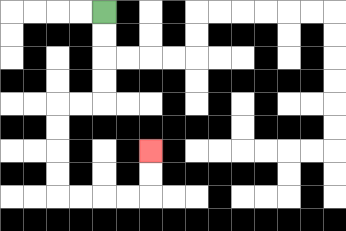{'start': '[4, 0]', 'end': '[6, 6]', 'path_directions': 'D,D,D,D,L,L,D,D,D,D,R,R,R,R,U,U', 'path_coordinates': '[[4, 0], [4, 1], [4, 2], [4, 3], [4, 4], [3, 4], [2, 4], [2, 5], [2, 6], [2, 7], [2, 8], [3, 8], [4, 8], [5, 8], [6, 8], [6, 7], [6, 6]]'}